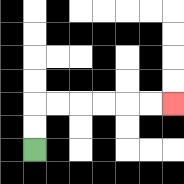{'start': '[1, 6]', 'end': '[7, 4]', 'path_directions': 'U,U,R,R,R,R,R,R', 'path_coordinates': '[[1, 6], [1, 5], [1, 4], [2, 4], [3, 4], [4, 4], [5, 4], [6, 4], [7, 4]]'}